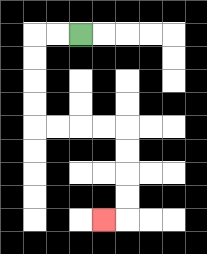{'start': '[3, 1]', 'end': '[4, 9]', 'path_directions': 'L,L,D,D,D,D,R,R,R,R,D,D,D,D,L', 'path_coordinates': '[[3, 1], [2, 1], [1, 1], [1, 2], [1, 3], [1, 4], [1, 5], [2, 5], [3, 5], [4, 5], [5, 5], [5, 6], [5, 7], [5, 8], [5, 9], [4, 9]]'}